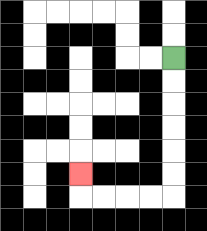{'start': '[7, 2]', 'end': '[3, 7]', 'path_directions': 'D,D,D,D,D,D,L,L,L,L,U', 'path_coordinates': '[[7, 2], [7, 3], [7, 4], [7, 5], [7, 6], [7, 7], [7, 8], [6, 8], [5, 8], [4, 8], [3, 8], [3, 7]]'}